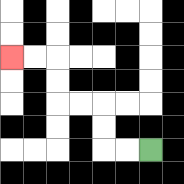{'start': '[6, 6]', 'end': '[0, 2]', 'path_directions': 'L,L,U,U,L,L,U,U,L,L', 'path_coordinates': '[[6, 6], [5, 6], [4, 6], [4, 5], [4, 4], [3, 4], [2, 4], [2, 3], [2, 2], [1, 2], [0, 2]]'}